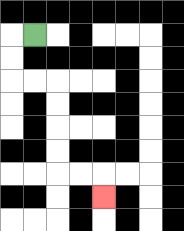{'start': '[1, 1]', 'end': '[4, 8]', 'path_directions': 'L,D,D,R,R,D,D,D,D,R,R,D', 'path_coordinates': '[[1, 1], [0, 1], [0, 2], [0, 3], [1, 3], [2, 3], [2, 4], [2, 5], [2, 6], [2, 7], [3, 7], [4, 7], [4, 8]]'}